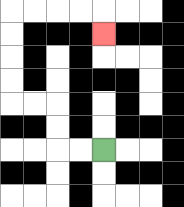{'start': '[4, 6]', 'end': '[4, 1]', 'path_directions': 'L,L,U,U,L,L,U,U,U,U,R,R,R,R,D', 'path_coordinates': '[[4, 6], [3, 6], [2, 6], [2, 5], [2, 4], [1, 4], [0, 4], [0, 3], [0, 2], [0, 1], [0, 0], [1, 0], [2, 0], [3, 0], [4, 0], [4, 1]]'}